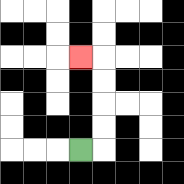{'start': '[3, 6]', 'end': '[3, 2]', 'path_directions': 'R,U,U,U,U,L', 'path_coordinates': '[[3, 6], [4, 6], [4, 5], [4, 4], [4, 3], [4, 2], [3, 2]]'}